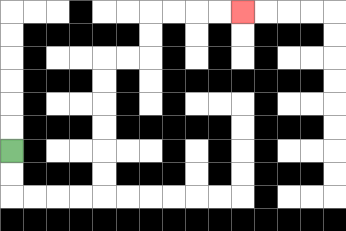{'start': '[0, 6]', 'end': '[10, 0]', 'path_directions': 'D,D,R,R,R,R,U,U,U,U,U,U,R,R,U,U,R,R,R,R', 'path_coordinates': '[[0, 6], [0, 7], [0, 8], [1, 8], [2, 8], [3, 8], [4, 8], [4, 7], [4, 6], [4, 5], [4, 4], [4, 3], [4, 2], [5, 2], [6, 2], [6, 1], [6, 0], [7, 0], [8, 0], [9, 0], [10, 0]]'}